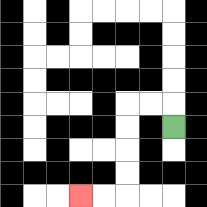{'start': '[7, 5]', 'end': '[3, 8]', 'path_directions': 'U,L,L,D,D,D,D,L,L', 'path_coordinates': '[[7, 5], [7, 4], [6, 4], [5, 4], [5, 5], [5, 6], [5, 7], [5, 8], [4, 8], [3, 8]]'}